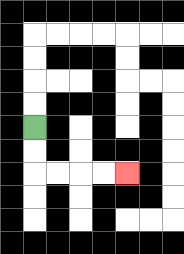{'start': '[1, 5]', 'end': '[5, 7]', 'path_directions': 'D,D,R,R,R,R', 'path_coordinates': '[[1, 5], [1, 6], [1, 7], [2, 7], [3, 7], [4, 7], [5, 7]]'}